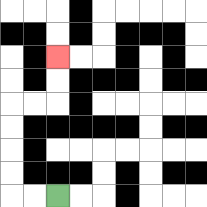{'start': '[2, 8]', 'end': '[2, 2]', 'path_directions': 'L,L,U,U,U,U,R,R,U,U', 'path_coordinates': '[[2, 8], [1, 8], [0, 8], [0, 7], [0, 6], [0, 5], [0, 4], [1, 4], [2, 4], [2, 3], [2, 2]]'}